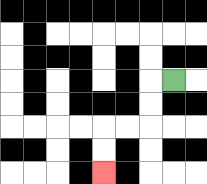{'start': '[7, 3]', 'end': '[4, 7]', 'path_directions': 'L,D,D,L,L,D,D', 'path_coordinates': '[[7, 3], [6, 3], [6, 4], [6, 5], [5, 5], [4, 5], [4, 6], [4, 7]]'}